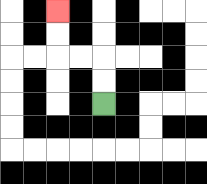{'start': '[4, 4]', 'end': '[2, 0]', 'path_directions': 'U,U,L,L,U,U', 'path_coordinates': '[[4, 4], [4, 3], [4, 2], [3, 2], [2, 2], [2, 1], [2, 0]]'}